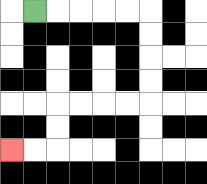{'start': '[1, 0]', 'end': '[0, 6]', 'path_directions': 'R,R,R,R,R,D,D,D,D,L,L,L,L,D,D,L,L', 'path_coordinates': '[[1, 0], [2, 0], [3, 0], [4, 0], [5, 0], [6, 0], [6, 1], [6, 2], [6, 3], [6, 4], [5, 4], [4, 4], [3, 4], [2, 4], [2, 5], [2, 6], [1, 6], [0, 6]]'}